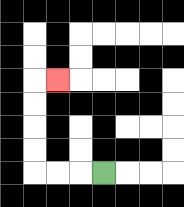{'start': '[4, 7]', 'end': '[2, 3]', 'path_directions': 'L,L,L,U,U,U,U,R', 'path_coordinates': '[[4, 7], [3, 7], [2, 7], [1, 7], [1, 6], [1, 5], [1, 4], [1, 3], [2, 3]]'}